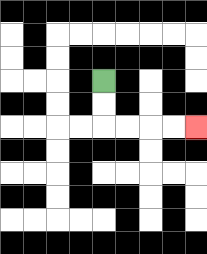{'start': '[4, 3]', 'end': '[8, 5]', 'path_directions': 'D,D,R,R,R,R', 'path_coordinates': '[[4, 3], [4, 4], [4, 5], [5, 5], [6, 5], [7, 5], [8, 5]]'}